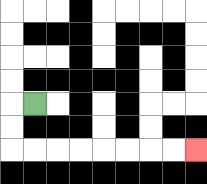{'start': '[1, 4]', 'end': '[8, 6]', 'path_directions': 'L,D,D,R,R,R,R,R,R,R,R', 'path_coordinates': '[[1, 4], [0, 4], [0, 5], [0, 6], [1, 6], [2, 6], [3, 6], [4, 6], [5, 6], [6, 6], [7, 6], [8, 6]]'}